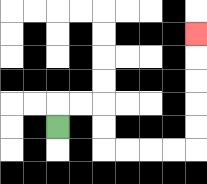{'start': '[2, 5]', 'end': '[8, 1]', 'path_directions': 'U,R,R,D,D,R,R,R,R,U,U,U,U,U', 'path_coordinates': '[[2, 5], [2, 4], [3, 4], [4, 4], [4, 5], [4, 6], [5, 6], [6, 6], [7, 6], [8, 6], [8, 5], [8, 4], [8, 3], [8, 2], [8, 1]]'}